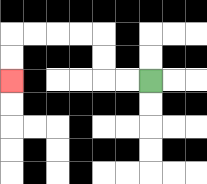{'start': '[6, 3]', 'end': '[0, 3]', 'path_directions': 'L,L,U,U,L,L,L,L,D,D', 'path_coordinates': '[[6, 3], [5, 3], [4, 3], [4, 2], [4, 1], [3, 1], [2, 1], [1, 1], [0, 1], [0, 2], [0, 3]]'}